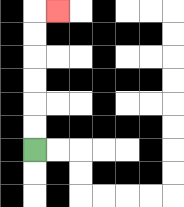{'start': '[1, 6]', 'end': '[2, 0]', 'path_directions': 'U,U,U,U,U,U,R', 'path_coordinates': '[[1, 6], [1, 5], [1, 4], [1, 3], [1, 2], [1, 1], [1, 0], [2, 0]]'}